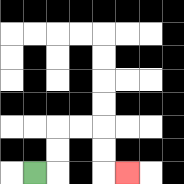{'start': '[1, 7]', 'end': '[5, 7]', 'path_directions': 'R,U,U,R,R,D,D,R', 'path_coordinates': '[[1, 7], [2, 7], [2, 6], [2, 5], [3, 5], [4, 5], [4, 6], [4, 7], [5, 7]]'}